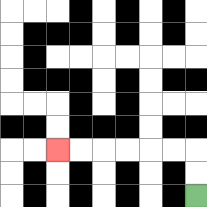{'start': '[8, 8]', 'end': '[2, 6]', 'path_directions': 'U,U,L,L,L,L,L,L', 'path_coordinates': '[[8, 8], [8, 7], [8, 6], [7, 6], [6, 6], [5, 6], [4, 6], [3, 6], [2, 6]]'}